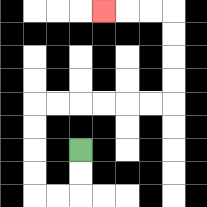{'start': '[3, 6]', 'end': '[4, 0]', 'path_directions': 'D,D,L,L,U,U,U,U,R,R,R,R,R,R,U,U,U,U,L,L,L', 'path_coordinates': '[[3, 6], [3, 7], [3, 8], [2, 8], [1, 8], [1, 7], [1, 6], [1, 5], [1, 4], [2, 4], [3, 4], [4, 4], [5, 4], [6, 4], [7, 4], [7, 3], [7, 2], [7, 1], [7, 0], [6, 0], [5, 0], [4, 0]]'}